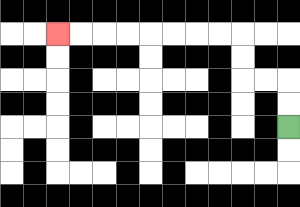{'start': '[12, 5]', 'end': '[2, 1]', 'path_directions': 'U,U,L,L,U,U,L,L,L,L,L,L,L,L', 'path_coordinates': '[[12, 5], [12, 4], [12, 3], [11, 3], [10, 3], [10, 2], [10, 1], [9, 1], [8, 1], [7, 1], [6, 1], [5, 1], [4, 1], [3, 1], [2, 1]]'}